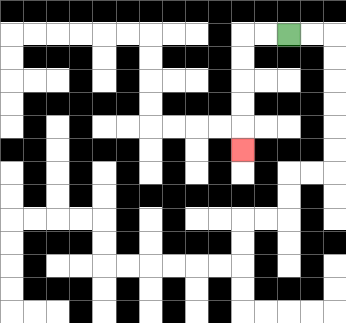{'start': '[12, 1]', 'end': '[10, 6]', 'path_directions': 'L,L,D,D,D,D,D', 'path_coordinates': '[[12, 1], [11, 1], [10, 1], [10, 2], [10, 3], [10, 4], [10, 5], [10, 6]]'}